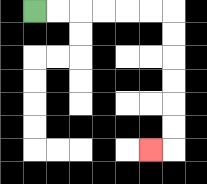{'start': '[1, 0]', 'end': '[6, 6]', 'path_directions': 'R,R,R,R,R,R,D,D,D,D,D,D,L', 'path_coordinates': '[[1, 0], [2, 0], [3, 0], [4, 0], [5, 0], [6, 0], [7, 0], [7, 1], [7, 2], [7, 3], [7, 4], [7, 5], [7, 6], [6, 6]]'}